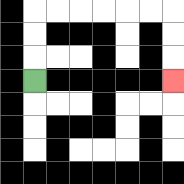{'start': '[1, 3]', 'end': '[7, 3]', 'path_directions': 'U,U,U,R,R,R,R,R,R,D,D,D', 'path_coordinates': '[[1, 3], [1, 2], [1, 1], [1, 0], [2, 0], [3, 0], [4, 0], [5, 0], [6, 0], [7, 0], [7, 1], [7, 2], [7, 3]]'}